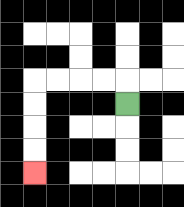{'start': '[5, 4]', 'end': '[1, 7]', 'path_directions': 'U,L,L,L,L,D,D,D,D', 'path_coordinates': '[[5, 4], [5, 3], [4, 3], [3, 3], [2, 3], [1, 3], [1, 4], [1, 5], [1, 6], [1, 7]]'}